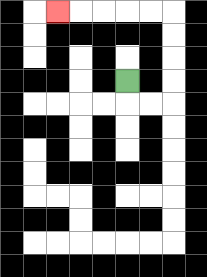{'start': '[5, 3]', 'end': '[2, 0]', 'path_directions': 'D,R,R,U,U,U,U,L,L,L,L,L', 'path_coordinates': '[[5, 3], [5, 4], [6, 4], [7, 4], [7, 3], [7, 2], [7, 1], [7, 0], [6, 0], [5, 0], [4, 0], [3, 0], [2, 0]]'}